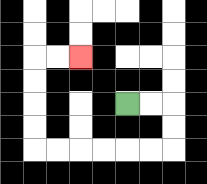{'start': '[5, 4]', 'end': '[3, 2]', 'path_directions': 'R,R,D,D,L,L,L,L,L,L,U,U,U,U,R,R', 'path_coordinates': '[[5, 4], [6, 4], [7, 4], [7, 5], [7, 6], [6, 6], [5, 6], [4, 6], [3, 6], [2, 6], [1, 6], [1, 5], [1, 4], [1, 3], [1, 2], [2, 2], [3, 2]]'}